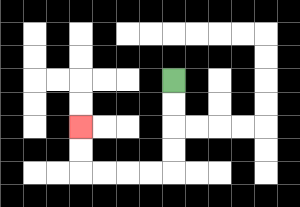{'start': '[7, 3]', 'end': '[3, 5]', 'path_directions': 'D,D,D,D,L,L,L,L,U,U', 'path_coordinates': '[[7, 3], [7, 4], [7, 5], [7, 6], [7, 7], [6, 7], [5, 7], [4, 7], [3, 7], [3, 6], [3, 5]]'}